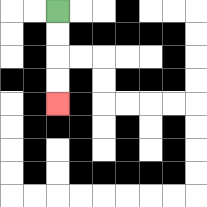{'start': '[2, 0]', 'end': '[2, 4]', 'path_directions': 'D,D,D,D', 'path_coordinates': '[[2, 0], [2, 1], [2, 2], [2, 3], [2, 4]]'}